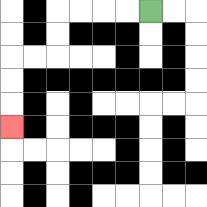{'start': '[6, 0]', 'end': '[0, 5]', 'path_directions': 'L,L,L,L,D,D,L,L,D,D,D', 'path_coordinates': '[[6, 0], [5, 0], [4, 0], [3, 0], [2, 0], [2, 1], [2, 2], [1, 2], [0, 2], [0, 3], [0, 4], [0, 5]]'}